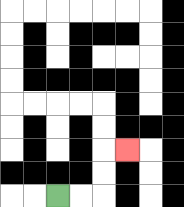{'start': '[2, 8]', 'end': '[5, 6]', 'path_directions': 'R,R,U,U,R', 'path_coordinates': '[[2, 8], [3, 8], [4, 8], [4, 7], [4, 6], [5, 6]]'}